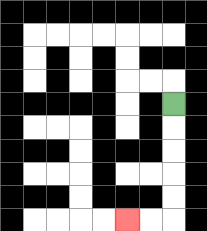{'start': '[7, 4]', 'end': '[5, 9]', 'path_directions': 'D,D,D,D,D,L,L', 'path_coordinates': '[[7, 4], [7, 5], [7, 6], [7, 7], [7, 8], [7, 9], [6, 9], [5, 9]]'}